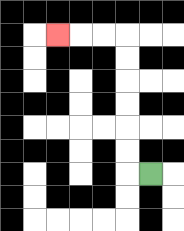{'start': '[6, 7]', 'end': '[2, 1]', 'path_directions': 'L,U,U,U,U,U,U,L,L,L', 'path_coordinates': '[[6, 7], [5, 7], [5, 6], [5, 5], [5, 4], [5, 3], [5, 2], [5, 1], [4, 1], [3, 1], [2, 1]]'}